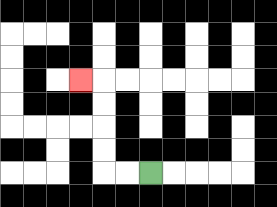{'start': '[6, 7]', 'end': '[3, 3]', 'path_directions': 'L,L,U,U,U,U,L', 'path_coordinates': '[[6, 7], [5, 7], [4, 7], [4, 6], [4, 5], [4, 4], [4, 3], [3, 3]]'}